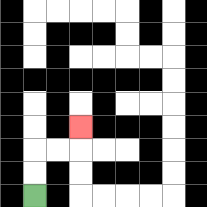{'start': '[1, 8]', 'end': '[3, 5]', 'path_directions': 'U,U,R,R,U', 'path_coordinates': '[[1, 8], [1, 7], [1, 6], [2, 6], [3, 6], [3, 5]]'}